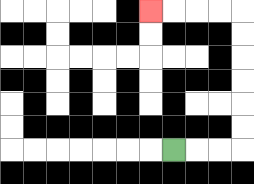{'start': '[7, 6]', 'end': '[6, 0]', 'path_directions': 'R,R,R,U,U,U,U,U,U,L,L,L,L', 'path_coordinates': '[[7, 6], [8, 6], [9, 6], [10, 6], [10, 5], [10, 4], [10, 3], [10, 2], [10, 1], [10, 0], [9, 0], [8, 0], [7, 0], [6, 0]]'}